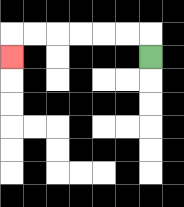{'start': '[6, 2]', 'end': '[0, 2]', 'path_directions': 'U,L,L,L,L,L,L,D', 'path_coordinates': '[[6, 2], [6, 1], [5, 1], [4, 1], [3, 1], [2, 1], [1, 1], [0, 1], [0, 2]]'}